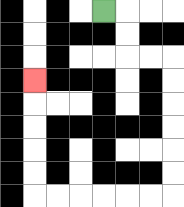{'start': '[4, 0]', 'end': '[1, 3]', 'path_directions': 'R,D,D,R,R,D,D,D,D,D,D,L,L,L,L,L,L,U,U,U,U,U', 'path_coordinates': '[[4, 0], [5, 0], [5, 1], [5, 2], [6, 2], [7, 2], [7, 3], [7, 4], [7, 5], [7, 6], [7, 7], [7, 8], [6, 8], [5, 8], [4, 8], [3, 8], [2, 8], [1, 8], [1, 7], [1, 6], [1, 5], [1, 4], [1, 3]]'}